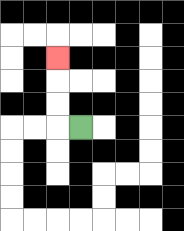{'start': '[3, 5]', 'end': '[2, 2]', 'path_directions': 'L,U,U,U', 'path_coordinates': '[[3, 5], [2, 5], [2, 4], [2, 3], [2, 2]]'}